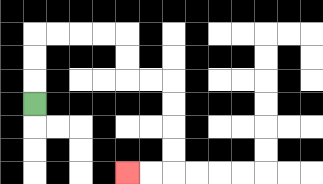{'start': '[1, 4]', 'end': '[5, 7]', 'path_directions': 'U,U,U,R,R,R,R,D,D,R,R,D,D,D,D,L,L', 'path_coordinates': '[[1, 4], [1, 3], [1, 2], [1, 1], [2, 1], [3, 1], [4, 1], [5, 1], [5, 2], [5, 3], [6, 3], [7, 3], [7, 4], [7, 5], [7, 6], [7, 7], [6, 7], [5, 7]]'}